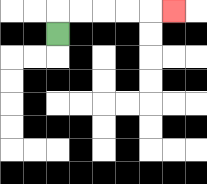{'start': '[2, 1]', 'end': '[7, 0]', 'path_directions': 'U,R,R,R,R,R', 'path_coordinates': '[[2, 1], [2, 0], [3, 0], [4, 0], [5, 0], [6, 0], [7, 0]]'}